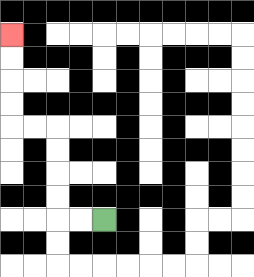{'start': '[4, 9]', 'end': '[0, 1]', 'path_directions': 'L,L,U,U,U,U,L,L,U,U,U,U', 'path_coordinates': '[[4, 9], [3, 9], [2, 9], [2, 8], [2, 7], [2, 6], [2, 5], [1, 5], [0, 5], [0, 4], [0, 3], [0, 2], [0, 1]]'}